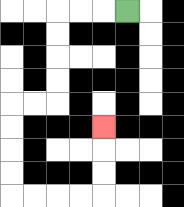{'start': '[5, 0]', 'end': '[4, 5]', 'path_directions': 'L,L,L,D,D,D,D,L,L,D,D,D,D,R,R,R,R,U,U,U', 'path_coordinates': '[[5, 0], [4, 0], [3, 0], [2, 0], [2, 1], [2, 2], [2, 3], [2, 4], [1, 4], [0, 4], [0, 5], [0, 6], [0, 7], [0, 8], [1, 8], [2, 8], [3, 8], [4, 8], [4, 7], [4, 6], [4, 5]]'}